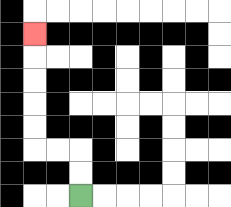{'start': '[3, 8]', 'end': '[1, 1]', 'path_directions': 'U,U,L,L,U,U,U,U,U', 'path_coordinates': '[[3, 8], [3, 7], [3, 6], [2, 6], [1, 6], [1, 5], [1, 4], [1, 3], [1, 2], [1, 1]]'}